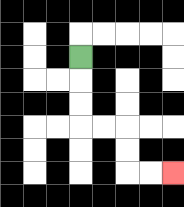{'start': '[3, 2]', 'end': '[7, 7]', 'path_directions': 'D,D,D,R,R,D,D,R,R', 'path_coordinates': '[[3, 2], [3, 3], [3, 4], [3, 5], [4, 5], [5, 5], [5, 6], [5, 7], [6, 7], [7, 7]]'}